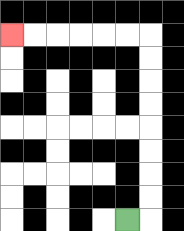{'start': '[5, 9]', 'end': '[0, 1]', 'path_directions': 'R,U,U,U,U,U,U,U,U,L,L,L,L,L,L', 'path_coordinates': '[[5, 9], [6, 9], [6, 8], [6, 7], [6, 6], [6, 5], [6, 4], [6, 3], [6, 2], [6, 1], [5, 1], [4, 1], [3, 1], [2, 1], [1, 1], [0, 1]]'}